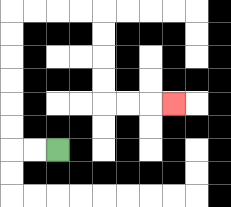{'start': '[2, 6]', 'end': '[7, 4]', 'path_directions': 'L,L,U,U,U,U,U,U,R,R,R,R,D,D,D,D,R,R,R', 'path_coordinates': '[[2, 6], [1, 6], [0, 6], [0, 5], [0, 4], [0, 3], [0, 2], [0, 1], [0, 0], [1, 0], [2, 0], [3, 0], [4, 0], [4, 1], [4, 2], [4, 3], [4, 4], [5, 4], [6, 4], [7, 4]]'}